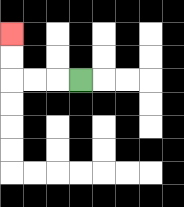{'start': '[3, 3]', 'end': '[0, 1]', 'path_directions': 'L,L,L,U,U', 'path_coordinates': '[[3, 3], [2, 3], [1, 3], [0, 3], [0, 2], [0, 1]]'}